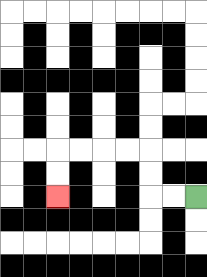{'start': '[8, 8]', 'end': '[2, 8]', 'path_directions': 'L,L,U,U,L,L,L,L,D,D', 'path_coordinates': '[[8, 8], [7, 8], [6, 8], [6, 7], [6, 6], [5, 6], [4, 6], [3, 6], [2, 6], [2, 7], [2, 8]]'}